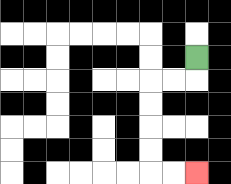{'start': '[8, 2]', 'end': '[8, 7]', 'path_directions': 'D,L,L,D,D,D,D,R,R', 'path_coordinates': '[[8, 2], [8, 3], [7, 3], [6, 3], [6, 4], [6, 5], [6, 6], [6, 7], [7, 7], [8, 7]]'}